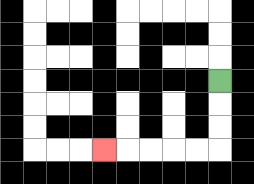{'start': '[9, 3]', 'end': '[4, 6]', 'path_directions': 'D,D,D,L,L,L,L,L', 'path_coordinates': '[[9, 3], [9, 4], [9, 5], [9, 6], [8, 6], [7, 6], [6, 6], [5, 6], [4, 6]]'}